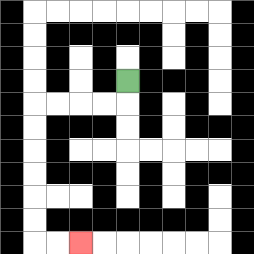{'start': '[5, 3]', 'end': '[3, 10]', 'path_directions': 'D,L,L,L,L,D,D,D,D,D,D,R,R', 'path_coordinates': '[[5, 3], [5, 4], [4, 4], [3, 4], [2, 4], [1, 4], [1, 5], [1, 6], [1, 7], [1, 8], [1, 9], [1, 10], [2, 10], [3, 10]]'}